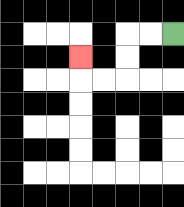{'start': '[7, 1]', 'end': '[3, 2]', 'path_directions': 'L,L,D,D,L,L,U', 'path_coordinates': '[[7, 1], [6, 1], [5, 1], [5, 2], [5, 3], [4, 3], [3, 3], [3, 2]]'}